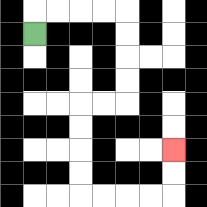{'start': '[1, 1]', 'end': '[7, 6]', 'path_directions': 'U,R,R,R,R,D,D,D,D,L,L,D,D,D,D,R,R,R,R,U,U', 'path_coordinates': '[[1, 1], [1, 0], [2, 0], [3, 0], [4, 0], [5, 0], [5, 1], [5, 2], [5, 3], [5, 4], [4, 4], [3, 4], [3, 5], [3, 6], [3, 7], [3, 8], [4, 8], [5, 8], [6, 8], [7, 8], [7, 7], [7, 6]]'}